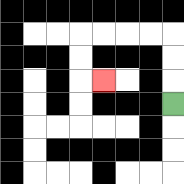{'start': '[7, 4]', 'end': '[4, 3]', 'path_directions': 'U,U,U,L,L,L,L,D,D,R', 'path_coordinates': '[[7, 4], [7, 3], [7, 2], [7, 1], [6, 1], [5, 1], [4, 1], [3, 1], [3, 2], [3, 3], [4, 3]]'}